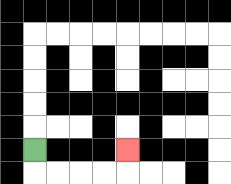{'start': '[1, 6]', 'end': '[5, 6]', 'path_directions': 'D,R,R,R,R,U', 'path_coordinates': '[[1, 6], [1, 7], [2, 7], [3, 7], [4, 7], [5, 7], [5, 6]]'}